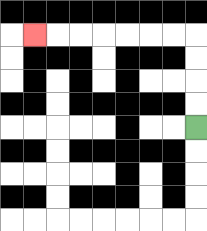{'start': '[8, 5]', 'end': '[1, 1]', 'path_directions': 'U,U,U,U,L,L,L,L,L,L,L', 'path_coordinates': '[[8, 5], [8, 4], [8, 3], [8, 2], [8, 1], [7, 1], [6, 1], [5, 1], [4, 1], [3, 1], [2, 1], [1, 1]]'}